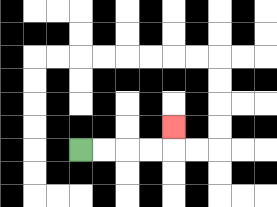{'start': '[3, 6]', 'end': '[7, 5]', 'path_directions': 'R,R,R,R,U', 'path_coordinates': '[[3, 6], [4, 6], [5, 6], [6, 6], [7, 6], [7, 5]]'}